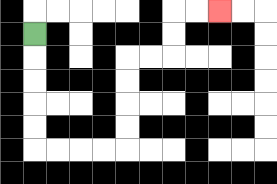{'start': '[1, 1]', 'end': '[9, 0]', 'path_directions': 'D,D,D,D,D,R,R,R,R,U,U,U,U,R,R,U,U,R,R', 'path_coordinates': '[[1, 1], [1, 2], [1, 3], [1, 4], [1, 5], [1, 6], [2, 6], [3, 6], [4, 6], [5, 6], [5, 5], [5, 4], [5, 3], [5, 2], [6, 2], [7, 2], [7, 1], [7, 0], [8, 0], [9, 0]]'}